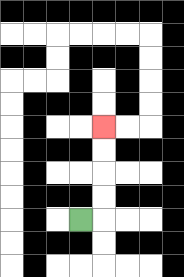{'start': '[3, 9]', 'end': '[4, 5]', 'path_directions': 'R,U,U,U,U', 'path_coordinates': '[[3, 9], [4, 9], [4, 8], [4, 7], [4, 6], [4, 5]]'}